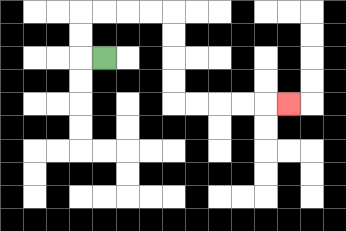{'start': '[4, 2]', 'end': '[12, 4]', 'path_directions': 'L,U,U,R,R,R,R,D,D,D,D,R,R,R,R,R', 'path_coordinates': '[[4, 2], [3, 2], [3, 1], [3, 0], [4, 0], [5, 0], [6, 0], [7, 0], [7, 1], [7, 2], [7, 3], [7, 4], [8, 4], [9, 4], [10, 4], [11, 4], [12, 4]]'}